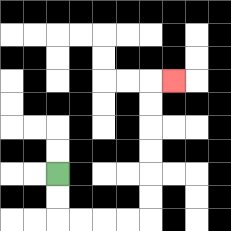{'start': '[2, 7]', 'end': '[7, 3]', 'path_directions': 'D,D,R,R,R,R,U,U,U,U,U,U,R', 'path_coordinates': '[[2, 7], [2, 8], [2, 9], [3, 9], [4, 9], [5, 9], [6, 9], [6, 8], [6, 7], [6, 6], [6, 5], [6, 4], [6, 3], [7, 3]]'}